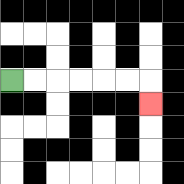{'start': '[0, 3]', 'end': '[6, 4]', 'path_directions': 'R,R,R,R,R,R,D', 'path_coordinates': '[[0, 3], [1, 3], [2, 3], [3, 3], [4, 3], [5, 3], [6, 3], [6, 4]]'}